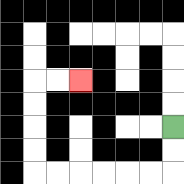{'start': '[7, 5]', 'end': '[3, 3]', 'path_directions': 'D,D,L,L,L,L,L,L,U,U,U,U,R,R', 'path_coordinates': '[[7, 5], [7, 6], [7, 7], [6, 7], [5, 7], [4, 7], [3, 7], [2, 7], [1, 7], [1, 6], [1, 5], [1, 4], [1, 3], [2, 3], [3, 3]]'}